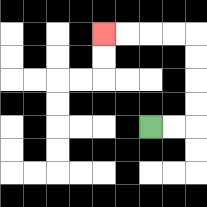{'start': '[6, 5]', 'end': '[4, 1]', 'path_directions': 'R,R,U,U,U,U,L,L,L,L', 'path_coordinates': '[[6, 5], [7, 5], [8, 5], [8, 4], [8, 3], [8, 2], [8, 1], [7, 1], [6, 1], [5, 1], [4, 1]]'}